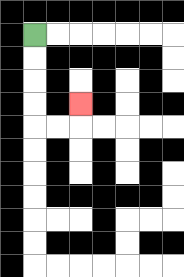{'start': '[1, 1]', 'end': '[3, 4]', 'path_directions': 'D,D,D,D,R,R,U', 'path_coordinates': '[[1, 1], [1, 2], [1, 3], [1, 4], [1, 5], [2, 5], [3, 5], [3, 4]]'}